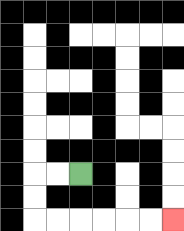{'start': '[3, 7]', 'end': '[7, 9]', 'path_directions': 'L,L,D,D,R,R,R,R,R,R', 'path_coordinates': '[[3, 7], [2, 7], [1, 7], [1, 8], [1, 9], [2, 9], [3, 9], [4, 9], [5, 9], [6, 9], [7, 9]]'}